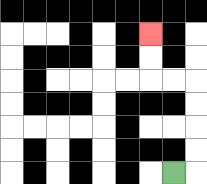{'start': '[7, 7]', 'end': '[6, 1]', 'path_directions': 'R,U,U,U,U,L,L,U,U', 'path_coordinates': '[[7, 7], [8, 7], [8, 6], [8, 5], [8, 4], [8, 3], [7, 3], [6, 3], [6, 2], [6, 1]]'}